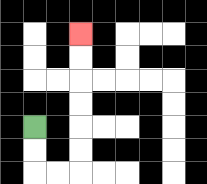{'start': '[1, 5]', 'end': '[3, 1]', 'path_directions': 'D,D,R,R,U,U,U,U,U,U', 'path_coordinates': '[[1, 5], [1, 6], [1, 7], [2, 7], [3, 7], [3, 6], [3, 5], [3, 4], [3, 3], [3, 2], [3, 1]]'}